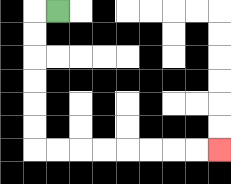{'start': '[2, 0]', 'end': '[9, 6]', 'path_directions': 'L,D,D,D,D,D,D,R,R,R,R,R,R,R,R', 'path_coordinates': '[[2, 0], [1, 0], [1, 1], [1, 2], [1, 3], [1, 4], [1, 5], [1, 6], [2, 6], [3, 6], [4, 6], [5, 6], [6, 6], [7, 6], [8, 6], [9, 6]]'}